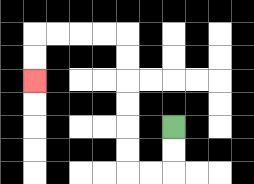{'start': '[7, 5]', 'end': '[1, 3]', 'path_directions': 'D,D,L,L,U,U,U,U,U,U,L,L,L,L,D,D', 'path_coordinates': '[[7, 5], [7, 6], [7, 7], [6, 7], [5, 7], [5, 6], [5, 5], [5, 4], [5, 3], [5, 2], [5, 1], [4, 1], [3, 1], [2, 1], [1, 1], [1, 2], [1, 3]]'}